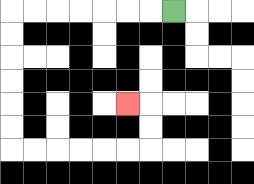{'start': '[7, 0]', 'end': '[5, 4]', 'path_directions': 'L,L,L,L,L,L,L,D,D,D,D,D,D,R,R,R,R,R,R,U,U,L', 'path_coordinates': '[[7, 0], [6, 0], [5, 0], [4, 0], [3, 0], [2, 0], [1, 0], [0, 0], [0, 1], [0, 2], [0, 3], [0, 4], [0, 5], [0, 6], [1, 6], [2, 6], [3, 6], [4, 6], [5, 6], [6, 6], [6, 5], [6, 4], [5, 4]]'}